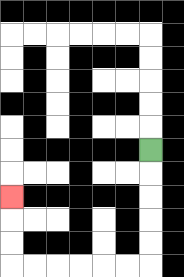{'start': '[6, 6]', 'end': '[0, 8]', 'path_directions': 'D,D,D,D,D,L,L,L,L,L,L,U,U,U', 'path_coordinates': '[[6, 6], [6, 7], [6, 8], [6, 9], [6, 10], [6, 11], [5, 11], [4, 11], [3, 11], [2, 11], [1, 11], [0, 11], [0, 10], [0, 9], [0, 8]]'}